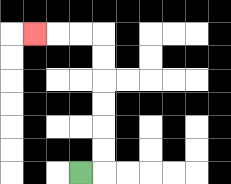{'start': '[3, 7]', 'end': '[1, 1]', 'path_directions': 'R,U,U,U,U,U,U,L,L,L', 'path_coordinates': '[[3, 7], [4, 7], [4, 6], [4, 5], [4, 4], [4, 3], [4, 2], [4, 1], [3, 1], [2, 1], [1, 1]]'}